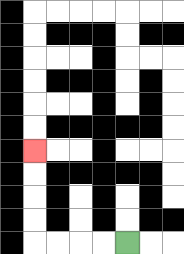{'start': '[5, 10]', 'end': '[1, 6]', 'path_directions': 'L,L,L,L,U,U,U,U', 'path_coordinates': '[[5, 10], [4, 10], [3, 10], [2, 10], [1, 10], [1, 9], [1, 8], [1, 7], [1, 6]]'}